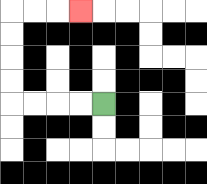{'start': '[4, 4]', 'end': '[3, 0]', 'path_directions': 'L,L,L,L,U,U,U,U,R,R,R', 'path_coordinates': '[[4, 4], [3, 4], [2, 4], [1, 4], [0, 4], [0, 3], [0, 2], [0, 1], [0, 0], [1, 0], [2, 0], [3, 0]]'}